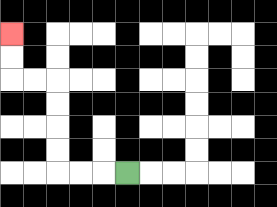{'start': '[5, 7]', 'end': '[0, 1]', 'path_directions': 'L,L,L,U,U,U,U,L,L,U,U', 'path_coordinates': '[[5, 7], [4, 7], [3, 7], [2, 7], [2, 6], [2, 5], [2, 4], [2, 3], [1, 3], [0, 3], [0, 2], [0, 1]]'}